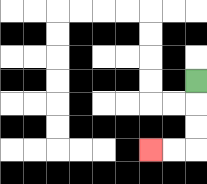{'start': '[8, 3]', 'end': '[6, 6]', 'path_directions': 'D,D,D,L,L', 'path_coordinates': '[[8, 3], [8, 4], [8, 5], [8, 6], [7, 6], [6, 6]]'}